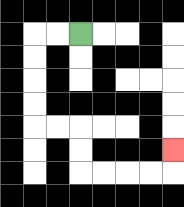{'start': '[3, 1]', 'end': '[7, 6]', 'path_directions': 'L,L,D,D,D,D,R,R,D,D,R,R,R,R,U', 'path_coordinates': '[[3, 1], [2, 1], [1, 1], [1, 2], [1, 3], [1, 4], [1, 5], [2, 5], [3, 5], [3, 6], [3, 7], [4, 7], [5, 7], [6, 7], [7, 7], [7, 6]]'}